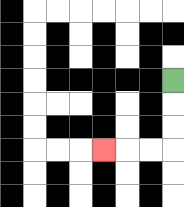{'start': '[7, 3]', 'end': '[4, 6]', 'path_directions': 'D,D,D,L,L,L', 'path_coordinates': '[[7, 3], [7, 4], [7, 5], [7, 6], [6, 6], [5, 6], [4, 6]]'}